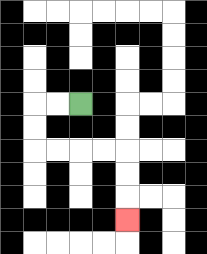{'start': '[3, 4]', 'end': '[5, 9]', 'path_directions': 'L,L,D,D,R,R,R,R,D,D,D', 'path_coordinates': '[[3, 4], [2, 4], [1, 4], [1, 5], [1, 6], [2, 6], [3, 6], [4, 6], [5, 6], [5, 7], [5, 8], [5, 9]]'}